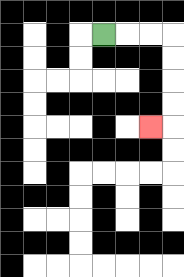{'start': '[4, 1]', 'end': '[6, 5]', 'path_directions': 'R,R,R,D,D,D,D,L', 'path_coordinates': '[[4, 1], [5, 1], [6, 1], [7, 1], [7, 2], [7, 3], [7, 4], [7, 5], [6, 5]]'}